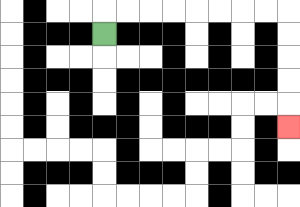{'start': '[4, 1]', 'end': '[12, 5]', 'path_directions': 'U,R,R,R,R,R,R,R,R,D,D,D,D,D', 'path_coordinates': '[[4, 1], [4, 0], [5, 0], [6, 0], [7, 0], [8, 0], [9, 0], [10, 0], [11, 0], [12, 0], [12, 1], [12, 2], [12, 3], [12, 4], [12, 5]]'}